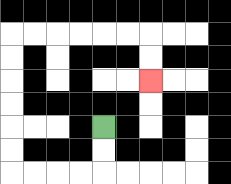{'start': '[4, 5]', 'end': '[6, 3]', 'path_directions': 'D,D,L,L,L,L,U,U,U,U,U,U,R,R,R,R,R,R,D,D', 'path_coordinates': '[[4, 5], [4, 6], [4, 7], [3, 7], [2, 7], [1, 7], [0, 7], [0, 6], [0, 5], [0, 4], [0, 3], [0, 2], [0, 1], [1, 1], [2, 1], [3, 1], [4, 1], [5, 1], [6, 1], [6, 2], [6, 3]]'}